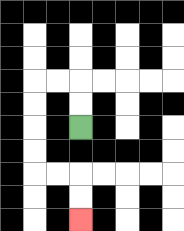{'start': '[3, 5]', 'end': '[3, 9]', 'path_directions': 'U,U,L,L,D,D,D,D,R,R,D,D', 'path_coordinates': '[[3, 5], [3, 4], [3, 3], [2, 3], [1, 3], [1, 4], [1, 5], [1, 6], [1, 7], [2, 7], [3, 7], [3, 8], [3, 9]]'}